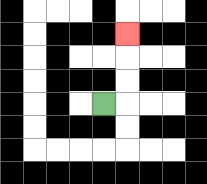{'start': '[4, 4]', 'end': '[5, 1]', 'path_directions': 'R,U,U,U', 'path_coordinates': '[[4, 4], [5, 4], [5, 3], [5, 2], [5, 1]]'}